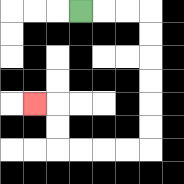{'start': '[3, 0]', 'end': '[1, 4]', 'path_directions': 'R,R,R,D,D,D,D,D,D,L,L,L,L,U,U,L', 'path_coordinates': '[[3, 0], [4, 0], [5, 0], [6, 0], [6, 1], [6, 2], [6, 3], [6, 4], [6, 5], [6, 6], [5, 6], [4, 6], [3, 6], [2, 6], [2, 5], [2, 4], [1, 4]]'}